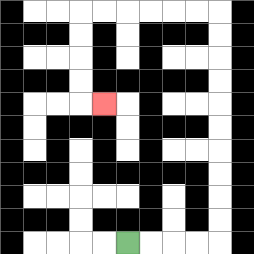{'start': '[5, 10]', 'end': '[4, 4]', 'path_directions': 'R,R,R,R,U,U,U,U,U,U,U,U,U,U,L,L,L,L,L,L,D,D,D,D,R', 'path_coordinates': '[[5, 10], [6, 10], [7, 10], [8, 10], [9, 10], [9, 9], [9, 8], [9, 7], [9, 6], [9, 5], [9, 4], [9, 3], [9, 2], [9, 1], [9, 0], [8, 0], [7, 0], [6, 0], [5, 0], [4, 0], [3, 0], [3, 1], [3, 2], [3, 3], [3, 4], [4, 4]]'}